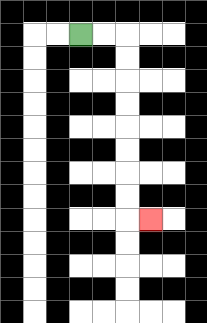{'start': '[3, 1]', 'end': '[6, 9]', 'path_directions': 'R,R,D,D,D,D,D,D,D,D,R', 'path_coordinates': '[[3, 1], [4, 1], [5, 1], [5, 2], [5, 3], [5, 4], [5, 5], [5, 6], [5, 7], [5, 8], [5, 9], [6, 9]]'}